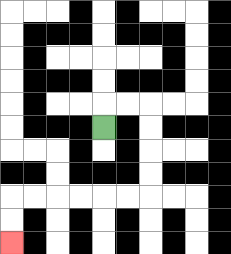{'start': '[4, 5]', 'end': '[0, 10]', 'path_directions': 'U,R,R,D,D,D,D,L,L,L,L,L,L,D,D', 'path_coordinates': '[[4, 5], [4, 4], [5, 4], [6, 4], [6, 5], [6, 6], [6, 7], [6, 8], [5, 8], [4, 8], [3, 8], [2, 8], [1, 8], [0, 8], [0, 9], [0, 10]]'}